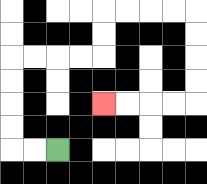{'start': '[2, 6]', 'end': '[4, 4]', 'path_directions': 'L,L,U,U,U,U,R,R,R,R,U,U,R,R,R,R,D,D,D,D,L,L,L,L', 'path_coordinates': '[[2, 6], [1, 6], [0, 6], [0, 5], [0, 4], [0, 3], [0, 2], [1, 2], [2, 2], [3, 2], [4, 2], [4, 1], [4, 0], [5, 0], [6, 0], [7, 0], [8, 0], [8, 1], [8, 2], [8, 3], [8, 4], [7, 4], [6, 4], [5, 4], [4, 4]]'}